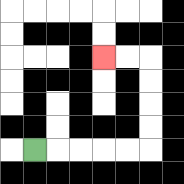{'start': '[1, 6]', 'end': '[4, 2]', 'path_directions': 'R,R,R,R,R,U,U,U,U,L,L', 'path_coordinates': '[[1, 6], [2, 6], [3, 6], [4, 6], [5, 6], [6, 6], [6, 5], [6, 4], [6, 3], [6, 2], [5, 2], [4, 2]]'}